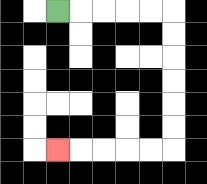{'start': '[2, 0]', 'end': '[2, 6]', 'path_directions': 'R,R,R,R,R,D,D,D,D,D,D,L,L,L,L,L', 'path_coordinates': '[[2, 0], [3, 0], [4, 0], [5, 0], [6, 0], [7, 0], [7, 1], [7, 2], [7, 3], [7, 4], [7, 5], [7, 6], [6, 6], [5, 6], [4, 6], [3, 6], [2, 6]]'}